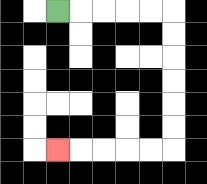{'start': '[2, 0]', 'end': '[2, 6]', 'path_directions': 'R,R,R,R,R,D,D,D,D,D,D,L,L,L,L,L', 'path_coordinates': '[[2, 0], [3, 0], [4, 0], [5, 0], [6, 0], [7, 0], [7, 1], [7, 2], [7, 3], [7, 4], [7, 5], [7, 6], [6, 6], [5, 6], [4, 6], [3, 6], [2, 6]]'}